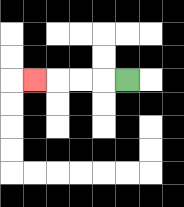{'start': '[5, 3]', 'end': '[1, 3]', 'path_directions': 'L,L,L,L', 'path_coordinates': '[[5, 3], [4, 3], [3, 3], [2, 3], [1, 3]]'}